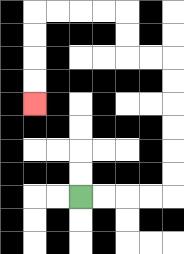{'start': '[3, 8]', 'end': '[1, 4]', 'path_directions': 'R,R,R,R,U,U,U,U,U,U,L,L,U,U,L,L,L,L,D,D,D,D', 'path_coordinates': '[[3, 8], [4, 8], [5, 8], [6, 8], [7, 8], [7, 7], [7, 6], [7, 5], [7, 4], [7, 3], [7, 2], [6, 2], [5, 2], [5, 1], [5, 0], [4, 0], [3, 0], [2, 0], [1, 0], [1, 1], [1, 2], [1, 3], [1, 4]]'}